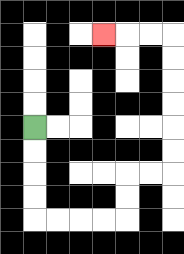{'start': '[1, 5]', 'end': '[4, 1]', 'path_directions': 'D,D,D,D,R,R,R,R,U,U,R,R,U,U,U,U,U,U,L,L,L', 'path_coordinates': '[[1, 5], [1, 6], [1, 7], [1, 8], [1, 9], [2, 9], [3, 9], [4, 9], [5, 9], [5, 8], [5, 7], [6, 7], [7, 7], [7, 6], [7, 5], [7, 4], [7, 3], [7, 2], [7, 1], [6, 1], [5, 1], [4, 1]]'}